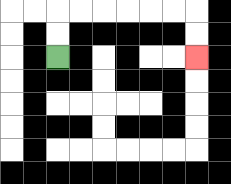{'start': '[2, 2]', 'end': '[8, 2]', 'path_directions': 'U,U,R,R,R,R,R,R,D,D', 'path_coordinates': '[[2, 2], [2, 1], [2, 0], [3, 0], [4, 0], [5, 0], [6, 0], [7, 0], [8, 0], [8, 1], [8, 2]]'}